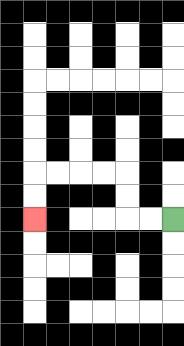{'start': '[7, 9]', 'end': '[1, 9]', 'path_directions': 'L,L,U,U,L,L,L,L,D,D', 'path_coordinates': '[[7, 9], [6, 9], [5, 9], [5, 8], [5, 7], [4, 7], [3, 7], [2, 7], [1, 7], [1, 8], [1, 9]]'}